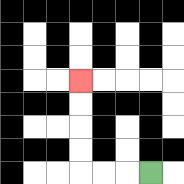{'start': '[6, 7]', 'end': '[3, 3]', 'path_directions': 'L,L,L,U,U,U,U', 'path_coordinates': '[[6, 7], [5, 7], [4, 7], [3, 7], [3, 6], [3, 5], [3, 4], [3, 3]]'}